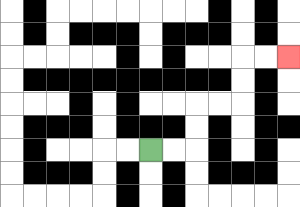{'start': '[6, 6]', 'end': '[12, 2]', 'path_directions': 'R,R,U,U,R,R,U,U,R,R', 'path_coordinates': '[[6, 6], [7, 6], [8, 6], [8, 5], [8, 4], [9, 4], [10, 4], [10, 3], [10, 2], [11, 2], [12, 2]]'}